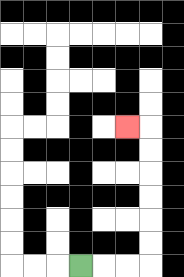{'start': '[3, 11]', 'end': '[5, 5]', 'path_directions': 'R,R,R,U,U,U,U,U,U,L', 'path_coordinates': '[[3, 11], [4, 11], [5, 11], [6, 11], [6, 10], [6, 9], [6, 8], [6, 7], [6, 6], [6, 5], [5, 5]]'}